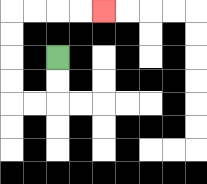{'start': '[2, 2]', 'end': '[4, 0]', 'path_directions': 'D,D,L,L,U,U,U,U,R,R,R,R', 'path_coordinates': '[[2, 2], [2, 3], [2, 4], [1, 4], [0, 4], [0, 3], [0, 2], [0, 1], [0, 0], [1, 0], [2, 0], [3, 0], [4, 0]]'}